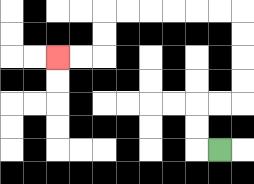{'start': '[9, 6]', 'end': '[2, 2]', 'path_directions': 'L,U,U,R,R,U,U,U,U,L,L,L,L,L,L,D,D,L,L', 'path_coordinates': '[[9, 6], [8, 6], [8, 5], [8, 4], [9, 4], [10, 4], [10, 3], [10, 2], [10, 1], [10, 0], [9, 0], [8, 0], [7, 0], [6, 0], [5, 0], [4, 0], [4, 1], [4, 2], [3, 2], [2, 2]]'}